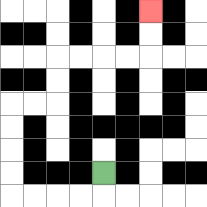{'start': '[4, 7]', 'end': '[6, 0]', 'path_directions': 'D,L,L,L,L,U,U,U,U,R,R,U,U,R,R,R,R,U,U', 'path_coordinates': '[[4, 7], [4, 8], [3, 8], [2, 8], [1, 8], [0, 8], [0, 7], [0, 6], [0, 5], [0, 4], [1, 4], [2, 4], [2, 3], [2, 2], [3, 2], [4, 2], [5, 2], [6, 2], [6, 1], [6, 0]]'}